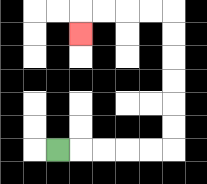{'start': '[2, 6]', 'end': '[3, 1]', 'path_directions': 'R,R,R,R,R,U,U,U,U,U,U,L,L,L,L,D', 'path_coordinates': '[[2, 6], [3, 6], [4, 6], [5, 6], [6, 6], [7, 6], [7, 5], [7, 4], [7, 3], [7, 2], [7, 1], [7, 0], [6, 0], [5, 0], [4, 0], [3, 0], [3, 1]]'}